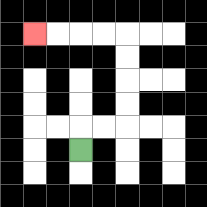{'start': '[3, 6]', 'end': '[1, 1]', 'path_directions': 'U,R,R,U,U,U,U,L,L,L,L', 'path_coordinates': '[[3, 6], [3, 5], [4, 5], [5, 5], [5, 4], [5, 3], [5, 2], [5, 1], [4, 1], [3, 1], [2, 1], [1, 1]]'}